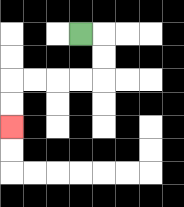{'start': '[3, 1]', 'end': '[0, 5]', 'path_directions': 'R,D,D,L,L,L,L,D,D', 'path_coordinates': '[[3, 1], [4, 1], [4, 2], [4, 3], [3, 3], [2, 3], [1, 3], [0, 3], [0, 4], [0, 5]]'}